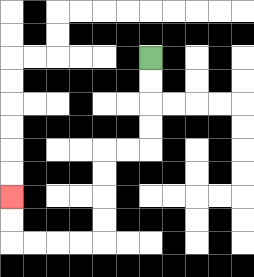{'start': '[6, 2]', 'end': '[0, 8]', 'path_directions': 'D,D,D,D,L,L,D,D,D,D,L,L,L,L,U,U', 'path_coordinates': '[[6, 2], [6, 3], [6, 4], [6, 5], [6, 6], [5, 6], [4, 6], [4, 7], [4, 8], [4, 9], [4, 10], [3, 10], [2, 10], [1, 10], [0, 10], [0, 9], [0, 8]]'}